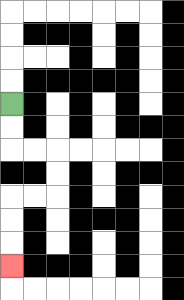{'start': '[0, 4]', 'end': '[0, 11]', 'path_directions': 'D,D,R,R,D,D,L,L,D,D,D', 'path_coordinates': '[[0, 4], [0, 5], [0, 6], [1, 6], [2, 6], [2, 7], [2, 8], [1, 8], [0, 8], [0, 9], [0, 10], [0, 11]]'}